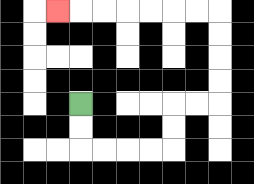{'start': '[3, 4]', 'end': '[2, 0]', 'path_directions': 'D,D,R,R,R,R,U,U,R,R,U,U,U,U,L,L,L,L,L,L,L', 'path_coordinates': '[[3, 4], [3, 5], [3, 6], [4, 6], [5, 6], [6, 6], [7, 6], [7, 5], [7, 4], [8, 4], [9, 4], [9, 3], [9, 2], [9, 1], [9, 0], [8, 0], [7, 0], [6, 0], [5, 0], [4, 0], [3, 0], [2, 0]]'}